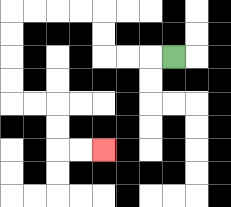{'start': '[7, 2]', 'end': '[4, 6]', 'path_directions': 'L,L,L,U,U,L,L,L,L,D,D,D,D,R,R,D,D,R,R', 'path_coordinates': '[[7, 2], [6, 2], [5, 2], [4, 2], [4, 1], [4, 0], [3, 0], [2, 0], [1, 0], [0, 0], [0, 1], [0, 2], [0, 3], [0, 4], [1, 4], [2, 4], [2, 5], [2, 6], [3, 6], [4, 6]]'}